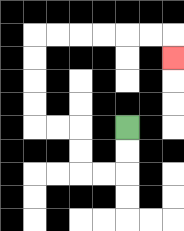{'start': '[5, 5]', 'end': '[7, 2]', 'path_directions': 'D,D,L,L,U,U,L,L,U,U,U,U,R,R,R,R,R,R,D', 'path_coordinates': '[[5, 5], [5, 6], [5, 7], [4, 7], [3, 7], [3, 6], [3, 5], [2, 5], [1, 5], [1, 4], [1, 3], [1, 2], [1, 1], [2, 1], [3, 1], [4, 1], [5, 1], [6, 1], [7, 1], [7, 2]]'}